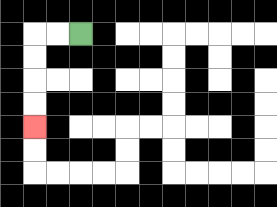{'start': '[3, 1]', 'end': '[1, 5]', 'path_directions': 'L,L,D,D,D,D', 'path_coordinates': '[[3, 1], [2, 1], [1, 1], [1, 2], [1, 3], [1, 4], [1, 5]]'}